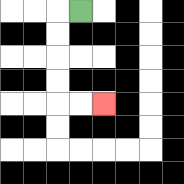{'start': '[3, 0]', 'end': '[4, 4]', 'path_directions': 'L,D,D,D,D,R,R', 'path_coordinates': '[[3, 0], [2, 0], [2, 1], [2, 2], [2, 3], [2, 4], [3, 4], [4, 4]]'}